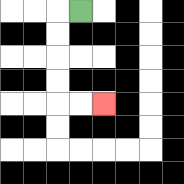{'start': '[3, 0]', 'end': '[4, 4]', 'path_directions': 'L,D,D,D,D,R,R', 'path_coordinates': '[[3, 0], [2, 0], [2, 1], [2, 2], [2, 3], [2, 4], [3, 4], [4, 4]]'}